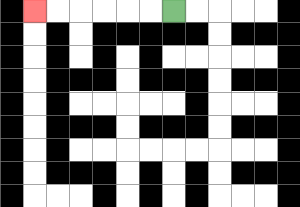{'start': '[7, 0]', 'end': '[1, 0]', 'path_directions': 'L,L,L,L,L,L', 'path_coordinates': '[[7, 0], [6, 0], [5, 0], [4, 0], [3, 0], [2, 0], [1, 0]]'}